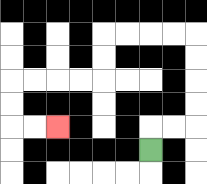{'start': '[6, 6]', 'end': '[2, 5]', 'path_directions': 'U,R,R,U,U,U,U,L,L,L,L,D,D,L,L,L,L,D,D,R,R', 'path_coordinates': '[[6, 6], [6, 5], [7, 5], [8, 5], [8, 4], [8, 3], [8, 2], [8, 1], [7, 1], [6, 1], [5, 1], [4, 1], [4, 2], [4, 3], [3, 3], [2, 3], [1, 3], [0, 3], [0, 4], [0, 5], [1, 5], [2, 5]]'}